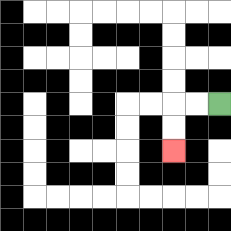{'start': '[9, 4]', 'end': '[7, 6]', 'path_directions': 'L,L,D,D', 'path_coordinates': '[[9, 4], [8, 4], [7, 4], [7, 5], [7, 6]]'}